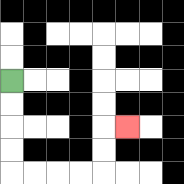{'start': '[0, 3]', 'end': '[5, 5]', 'path_directions': 'D,D,D,D,R,R,R,R,U,U,R', 'path_coordinates': '[[0, 3], [0, 4], [0, 5], [0, 6], [0, 7], [1, 7], [2, 7], [3, 7], [4, 7], [4, 6], [4, 5], [5, 5]]'}